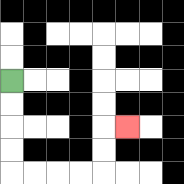{'start': '[0, 3]', 'end': '[5, 5]', 'path_directions': 'D,D,D,D,R,R,R,R,U,U,R', 'path_coordinates': '[[0, 3], [0, 4], [0, 5], [0, 6], [0, 7], [1, 7], [2, 7], [3, 7], [4, 7], [4, 6], [4, 5], [5, 5]]'}